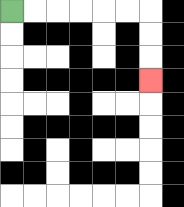{'start': '[0, 0]', 'end': '[6, 3]', 'path_directions': 'R,R,R,R,R,R,D,D,D', 'path_coordinates': '[[0, 0], [1, 0], [2, 0], [3, 0], [4, 0], [5, 0], [6, 0], [6, 1], [6, 2], [6, 3]]'}